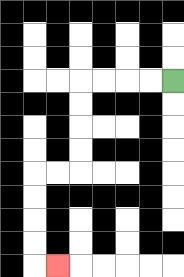{'start': '[7, 3]', 'end': '[2, 11]', 'path_directions': 'L,L,L,L,D,D,D,D,L,L,D,D,D,D,R', 'path_coordinates': '[[7, 3], [6, 3], [5, 3], [4, 3], [3, 3], [3, 4], [3, 5], [3, 6], [3, 7], [2, 7], [1, 7], [1, 8], [1, 9], [1, 10], [1, 11], [2, 11]]'}